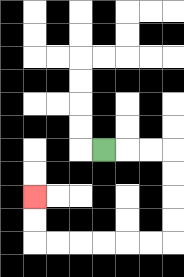{'start': '[4, 6]', 'end': '[1, 8]', 'path_directions': 'R,R,R,D,D,D,D,L,L,L,L,L,L,U,U', 'path_coordinates': '[[4, 6], [5, 6], [6, 6], [7, 6], [7, 7], [7, 8], [7, 9], [7, 10], [6, 10], [5, 10], [4, 10], [3, 10], [2, 10], [1, 10], [1, 9], [1, 8]]'}